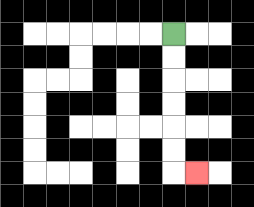{'start': '[7, 1]', 'end': '[8, 7]', 'path_directions': 'D,D,D,D,D,D,R', 'path_coordinates': '[[7, 1], [7, 2], [7, 3], [7, 4], [7, 5], [7, 6], [7, 7], [8, 7]]'}